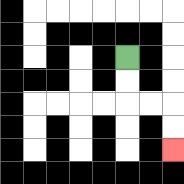{'start': '[5, 2]', 'end': '[7, 6]', 'path_directions': 'D,D,R,R,D,D', 'path_coordinates': '[[5, 2], [5, 3], [5, 4], [6, 4], [7, 4], [7, 5], [7, 6]]'}